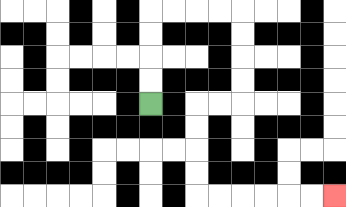{'start': '[6, 4]', 'end': '[14, 8]', 'path_directions': 'U,U,U,U,R,R,R,R,D,D,D,D,L,L,D,D,D,D,R,R,R,R,R,R', 'path_coordinates': '[[6, 4], [6, 3], [6, 2], [6, 1], [6, 0], [7, 0], [8, 0], [9, 0], [10, 0], [10, 1], [10, 2], [10, 3], [10, 4], [9, 4], [8, 4], [8, 5], [8, 6], [8, 7], [8, 8], [9, 8], [10, 8], [11, 8], [12, 8], [13, 8], [14, 8]]'}